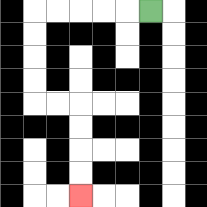{'start': '[6, 0]', 'end': '[3, 8]', 'path_directions': 'L,L,L,L,L,D,D,D,D,R,R,D,D,D,D', 'path_coordinates': '[[6, 0], [5, 0], [4, 0], [3, 0], [2, 0], [1, 0], [1, 1], [1, 2], [1, 3], [1, 4], [2, 4], [3, 4], [3, 5], [3, 6], [3, 7], [3, 8]]'}